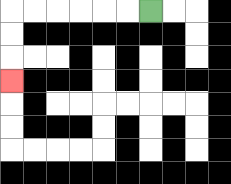{'start': '[6, 0]', 'end': '[0, 3]', 'path_directions': 'L,L,L,L,L,L,D,D,D', 'path_coordinates': '[[6, 0], [5, 0], [4, 0], [3, 0], [2, 0], [1, 0], [0, 0], [0, 1], [0, 2], [0, 3]]'}